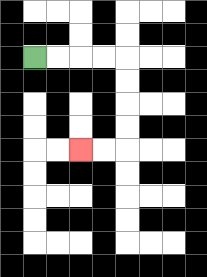{'start': '[1, 2]', 'end': '[3, 6]', 'path_directions': 'R,R,R,R,D,D,D,D,L,L', 'path_coordinates': '[[1, 2], [2, 2], [3, 2], [4, 2], [5, 2], [5, 3], [5, 4], [5, 5], [5, 6], [4, 6], [3, 6]]'}